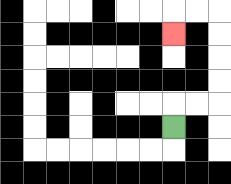{'start': '[7, 5]', 'end': '[7, 1]', 'path_directions': 'U,R,R,U,U,U,U,L,L,D', 'path_coordinates': '[[7, 5], [7, 4], [8, 4], [9, 4], [9, 3], [9, 2], [9, 1], [9, 0], [8, 0], [7, 0], [7, 1]]'}